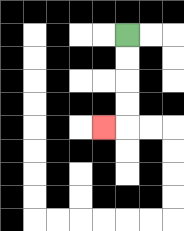{'start': '[5, 1]', 'end': '[4, 5]', 'path_directions': 'D,D,D,D,L', 'path_coordinates': '[[5, 1], [5, 2], [5, 3], [5, 4], [5, 5], [4, 5]]'}